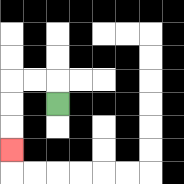{'start': '[2, 4]', 'end': '[0, 6]', 'path_directions': 'U,L,L,D,D,D', 'path_coordinates': '[[2, 4], [2, 3], [1, 3], [0, 3], [0, 4], [0, 5], [0, 6]]'}